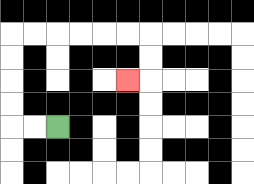{'start': '[2, 5]', 'end': '[5, 3]', 'path_directions': 'L,L,U,U,U,U,R,R,R,R,R,R,D,D,L', 'path_coordinates': '[[2, 5], [1, 5], [0, 5], [0, 4], [0, 3], [0, 2], [0, 1], [1, 1], [2, 1], [3, 1], [4, 1], [5, 1], [6, 1], [6, 2], [6, 3], [5, 3]]'}